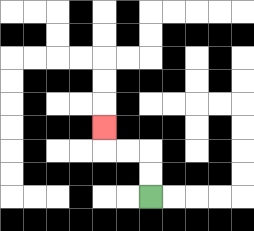{'start': '[6, 8]', 'end': '[4, 5]', 'path_directions': 'U,U,L,L,U', 'path_coordinates': '[[6, 8], [6, 7], [6, 6], [5, 6], [4, 6], [4, 5]]'}